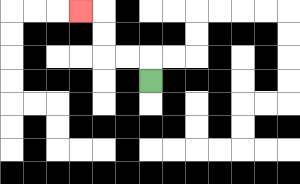{'start': '[6, 3]', 'end': '[3, 0]', 'path_directions': 'U,L,L,U,U,L', 'path_coordinates': '[[6, 3], [6, 2], [5, 2], [4, 2], [4, 1], [4, 0], [3, 0]]'}